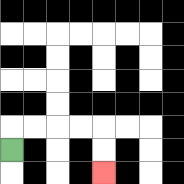{'start': '[0, 6]', 'end': '[4, 7]', 'path_directions': 'U,R,R,R,R,D,D', 'path_coordinates': '[[0, 6], [0, 5], [1, 5], [2, 5], [3, 5], [4, 5], [4, 6], [4, 7]]'}